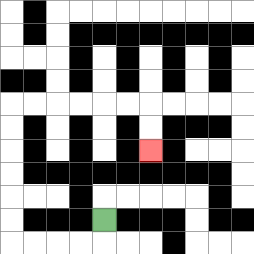{'start': '[4, 9]', 'end': '[6, 6]', 'path_directions': 'D,L,L,L,L,U,U,U,U,U,U,R,R,R,R,R,R,D,D', 'path_coordinates': '[[4, 9], [4, 10], [3, 10], [2, 10], [1, 10], [0, 10], [0, 9], [0, 8], [0, 7], [0, 6], [0, 5], [0, 4], [1, 4], [2, 4], [3, 4], [4, 4], [5, 4], [6, 4], [6, 5], [6, 6]]'}